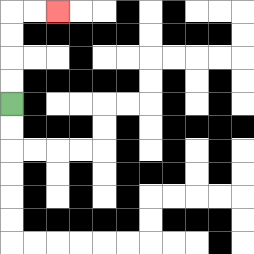{'start': '[0, 4]', 'end': '[2, 0]', 'path_directions': 'U,U,U,U,R,R', 'path_coordinates': '[[0, 4], [0, 3], [0, 2], [0, 1], [0, 0], [1, 0], [2, 0]]'}